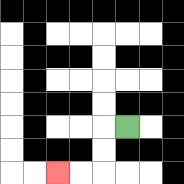{'start': '[5, 5]', 'end': '[2, 7]', 'path_directions': 'L,D,D,L,L', 'path_coordinates': '[[5, 5], [4, 5], [4, 6], [4, 7], [3, 7], [2, 7]]'}